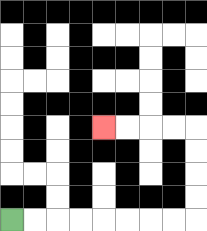{'start': '[0, 9]', 'end': '[4, 5]', 'path_directions': 'R,R,R,R,R,R,R,R,U,U,U,U,L,L,L,L', 'path_coordinates': '[[0, 9], [1, 9], [2, 9], [3, 9], [4, 9], [5, 9], [6, 9], [7, 9], [8, 9], [8, 8], [8, 7], [8, 6], [8, 5], [7, 5], [6, 5], [5, 5], [4, 5]]'}